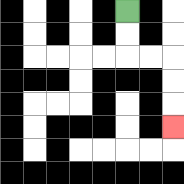{'start': '[5, 0]', 'end': '[7, 5]', 'path_directions': 'D,D,R,R,D,D,D', 'path_coordinates': '[[5, 0], [5, 1], [5, 2], [6, 2], [7, 2], [7, 3], [7, 4], [7, 5]]'}